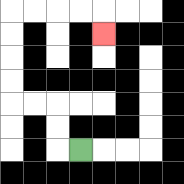{'start': '[3, 6]', 'end': '[4, 1]', 'path_directions': 'L,U,U,L,L,U,U,U,U,R,R,R,R,D', 'path_coordinates': '[[3, 6], [2, 6], [2, 5], [2, 4], [1, 4], [0, 4], [0, 3], [0, 2], [0, 1], [0, 0], [1, 0], [2, 0], [3, 0], [4, 0], [4, 1]]'}